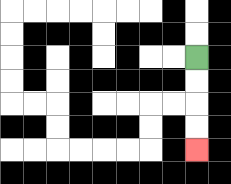{'start': '[8, 2]', 'end': '[8, 6]', 'path_directions': 'D,D,D,D', 'path_coordinates': '[[8, 2], [8, 3], [8, 4], [8, 5], [8, 6]]'}